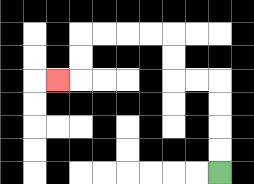{'start': '[9, 7]', 'end': '[2, 3]', 'path_directions': 'U,U,U,U,L,L,U,U,L,L,L,L,D,D,L', 'path_coordinates': '[[9, 7], [9, 6], [9, 5], [9, 4], [9, 3], [8, 3], [7, 3], [7, 2], [7, 1], [6, 1], [5, 1], [4, 1], [3, 1], [3, 2], [3, 3], [2, 3]]'}